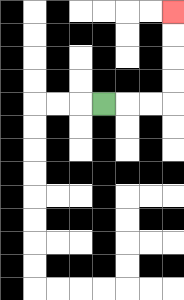{'start': '[4, 4]', 'end': '[7, 0]', 'path_directions': 'R,R,R,U,U,U,U', 'path_coordinates': '[[4, 4], [5, 4], [6, 4], [7, 4], [7, 3], [7, 2], [7, 1], [7, 0]]'}